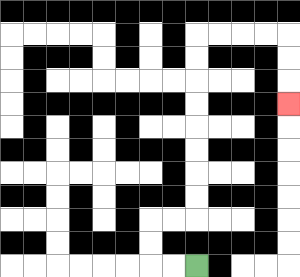{'start': '[8, 11]', 'end': '[12, 4]', 'path_directions': 'L,L,U,U,R,R,U,U,U,U,U,U,U,U,R,R,R,R,D,D,D', 'path_coordinates': '[[8, 11], [7, 11], [6, 11], [6, 10], [6, 9], [7, 9], [8, 9], [8, 8], [8, 7], [8, 6], [8, 5], [8, 4], [8, 3], [8, 2], [8, 1], [9, 1], [10, 1], [11, 1], [12, 1], [12, 2], [12, 3], [12, 4]]'}